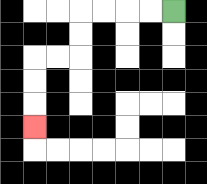{'start': '[7, 0]', 'end': '[1, 5]', 'path_directions': 'L,L,L,L,D,D,L,L,D,D,D', 'path_coordinates': '[[7, 0], [6, 0], [5, 0], [4, 0], [3, 0], [3, 1], [3, 2], [2, 2], [1, 2], [1, 3], [1, 4], [1, 5]]'}